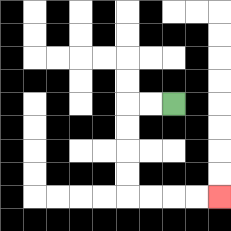{'start': '[7, 4]', 'end': '[9, 8]', 'path_directions': 'L,L,D,D,D,D,R,R,R,R', 'path_coordinates': '[[7, 4], [6, 4], [5, 4], [5, 5], [5, 6], [5, 7], [5, 8], [6, 8], [7, 8], [8, 8], [9, 8]]'}